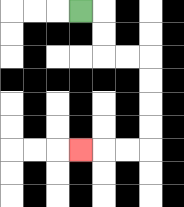{'start': '[3, 0]', 'end': '[3, 6]', 'path_directions': 'R,D,D,R,R,D,D,D,D,L,L,L', 'path_coordinates': '[[3, 0], [4, 0], [4, 1], [4, 2], [5, 2], [6, 2], [6, 3], [6, 4], [6, 5], [6, 6], [5, 6], [4, 6], [3, 6]]'}